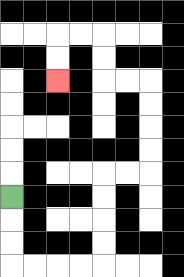{'start': '[0, 8]', 'end': '[2, 3]', 'path_directions': 'D,D,D,R,R,R,R,U,U,U,U,R,R,U,U,U,U,L,L,U,U,L,L,D,D', 'path_coordinates': '[[0, 8], [0, 9], [0, 10], [0, 11], [1, 11], [2, 11], [3, 11], [4, 11], [4, 10], [4, 9], [4, 8], [4, 7], [5, 7], [6, 7], [6, 6], [6, 5], [6, 4], [6, 3], [5, 3], [4, 3], [4, 2], [4, 1], [3, 1], [2, 1], [2, 2], [2, 3]]'}